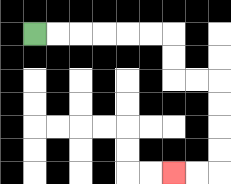{'start': '[1, 1]', 'end': '[7, 7]', 'path_directions': 'R,R,R,R,R,R,D,D,R,R,D,D,D,D,L,L', 'path_coordinates': '[[1, 1], [2, 1], [3, 1], [4, 1], [5, 1], [6, 1], [7, 1], [7, 2], [7, 3], [8, 3], [9, 3], [9, 4], [9, 5], [9, 6], [9, 7], [8, 7], [7, 7]]'}